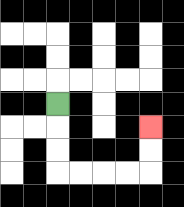{'start': '[2, 4]', 'end': '[6, 5]', 'path_directions': 'D,D,D,R,R,R,R,U,U', 'path_coordinates': '[[2, 4], [2, 5], [2, 6], [2, 7], [3, 7], [4, 7], [5, 7], [6, 7], [6, 6], [6, 5]]'}